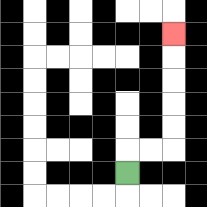{'start': '[5, 7]', 'end': '[7, 1]', 'path_directions': 'U,R,R,U,U,U,U,U', 'path_coordinates': '[[5, 7], [5, 6], [6, 6], [7, 6], [7, 5], [7, 4], [7, 3], [7, 2], [7, 1]]'}